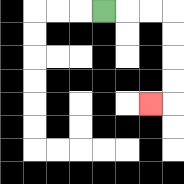{'start': '[4, 0]', 'end': '[6, 4]', 'path_directions': 'R,R,R,D,D,D,D,L', 'path_coordinates': '[[4, 0], [5, 0], [6, 0], [7, 0], [7, 1], [7, 2], [7, 3], [7, 4], [6, 4]]'}